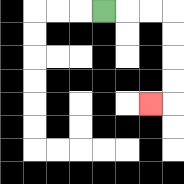{'start': '[4, 0]', 'end': '[6, 4]', 'path_directions': 'R,R,R,D,D,D,D,L', 'path_coordinates': '[[4, 0], [5, 0], [6, 0], [7, 0], [7, 1], [7, 2], [7, 3], [7, 4], [6, 4]]'}